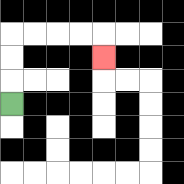{'start': '[0, 4]', 'end': '[4, 2]', 'path_directions': 'U,U,U,R,R,R,R,D', 'path_coordinates': '[[0, 4], [0, 3], [0, 2], [0, 1], [1, 1], [2, 1], [3, 1], [4, 1], [4, 2]]'}